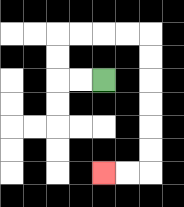{'start': '[4, 3]', 'end': '[4, 7]', 'path_directions': 'L,L,U,U,R,R,R,R,D,D,D,D,D,D,L,L', 'path_coordinates': '[[4, 3], [3, 3], [2, 3], [2, 2], [2, 1], [3, 1], [4, 1], [5, 1], [6, 1], [6, 2], [6, 3], [6, 4], [6, 5], [6, 6], [6, 7], [5, 7], [4, 7]]'}